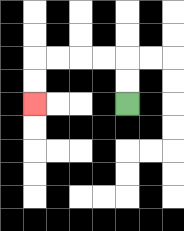{'start': '[5, 4]', 'end': '[1, 4]', 'path_directions': 'U,U,L,L,L,L,D,D', 'path_coordinates': '[[5, 4], [5, 3], [5, 2], [4, 2], [3, 2], [2, 2], [1, 2], [1, 3], [1, 4]]'}